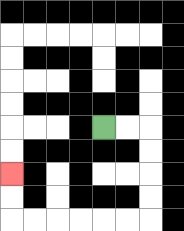{'start': '[4, 5]', 'end': '[0, 7]', 'path_directions': 'R,R,D,D,D,D,L,L,L,L,L,L,U,U', 'path_coordinates': '[[4, 5], [5, 5], [6, 5], [6, 6], [6, 7], [6, 8], [6, 9], [5, 9], [4, 9], [3, 9], [2, 9], [1, 9], [0, 9], [0, 8], [0, 7]]'}